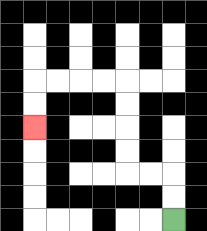{'start': '[7, 9]', 'end': '[1, 5]', 'path_directions': 'U,U,L,L,U,U,U,U,L,L,L,L,D,D', 'path_coordinates': '[[7, 9], [7, 8], [7, 7], [6, 7], [5, 7], [5, 6], [5, 5], [5, 4], [5, 3], [4, 3], [3, 3], [2, 3], [1, 3], [1, 4], [1, 5]]'}